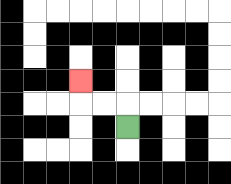{'start': '[5, 5]', 'end': '[3, 3]', 'path_directions': 'U,L,L,U', 'path_coordinates': '[[5, 5], [5, 4], [4, 4], [3, 4], [3, 3]]'}